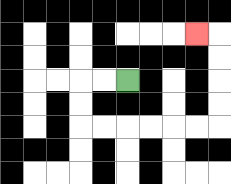{'start': '[5, 3]', 'end': '[8, 1]', 'path_directions': 'L,L,D,D,R,R,R,R,R,R,U,U,U,U,L', 'path_coordinates': '[[5, 3], [4, 3], [3, 3], [3, 4], [3, 5], [4, 5], [5, 5], [6, 5], [7, 5], [8, 5], [9, 5], [9, 4], [9, 3], [9, 2], [9, 1], [8, 1]]'}